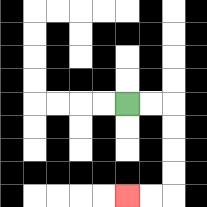{'start': '[5, 4]', 'end': '[5, 8]', 'path_directions': 'R,R,D,D,D,D,L,L', 'path_coordinates': '[[5, 4], [6, 4], [7, 4], [7, 5], [7, 6], [7, 7], [7, 8], [6, 8], [5, 8]]'}